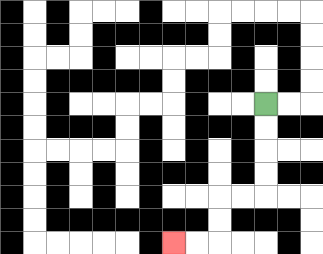{'start': '[11, 4]', 'end': '[7, 10]', 'path_directions': 'D,D,D,D,L,L,D,D,L,L', 'path_coordinates': '[[11, 4], [11, 5], [11, 6], [11, 7], [11, 8], [10, 8], [9, 8], [9, 9], [9, 10], [8, 10], [7, 10]]'}